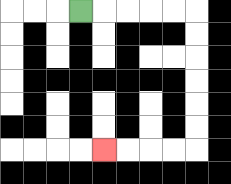{'start': '[3, 0]', 'end': '[4, 6]', 'path_directions': 'R,R,R,R,R,D,D,D,D,D,D,L,L,L,L', 'path_coordinates': '[[3, 0], [4, 0], [5, 0], [6, 0], [7, 0], [8, 0], [8, 1], [8, 2], [8, 3], [8, 4], [8, 5], [8, 6], [7, 6], [6, 6], [5, 6], [4, 6]]'}